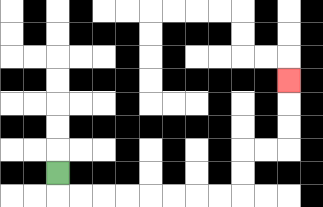{'start': '[2, 7]', 'end': '[12, 3]', 'path_directions': 'D,R,R,R,R,R,R,R,R,U,U,R,R,U,U,U', 'path_coordinates': '[[2, 7], [2, 8], [3, 8], [4, 8], [5, 8], [6, 8], [7, 8], [8, 8], [9, 8], [10, 8], [10, 7], [10, 6], [11, 6], [12, 6], [12, 5], [12, 4], [12, 3]]'}